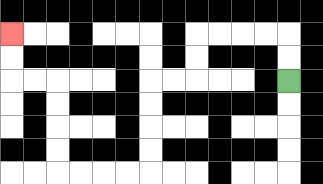{'start': '[12, 3]', 'end': '[0, 1]', 'path_directions': 'U,U,L,L,L,L,D,D,L,L,D,D,D,D,L,L,L,L,U,U,U,U,L,L,U,U', 'path_coordinates': '[[12, 3], [12, 2], [12, 1], [11, 1], [10, 1], [9, 1], [8, 1], [8, 2], [8, 3], [7, 3], [6, 3], [6, 4], [6, 5], [6, 6], [6, 7], [5, 7], [4, 7], [3, 7], [2, 7], [2, 6], [2, 5], [2, 4], [2, 3], [1, 3], [0, 3], [0, 2], [0, 1]]'}